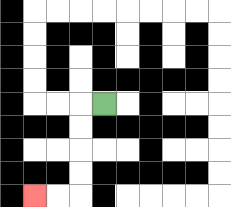{'start': '[4, 4]', 'end': '[1, 8]', 'path_directions': 'L,D,D,D,D,L,L', 'path_coordinates': '[[4, 4], [3, 4], [3, 5], [3, 6], [3, 7], [3, 8], [2, 8], [1, 8]]'}